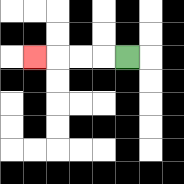{'start': '[5, 2]', 'end': '[1, 2]', 'path_directions': 'L,L,L,L', 'path_coordinates': '[[5, 2], [4, 2], [3, 2], [2, 2], [1, 2]]'}